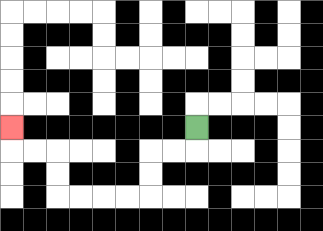{'start': '[8, 5]', 'end': '[0, 5]', 'path_directions': 'D,L,L,D,D,L,L,L,L,U,U,L,L,U', 'path_coordinates': '[[8, 5], [8, 6], [7, 6], [6, 6], [6, 7], [6, 8], [5, 8], [4, 8], [3, 8], [2, 8], [2, 7], [2, 6], [1, 6], [0, 6], [0, 5]]'}